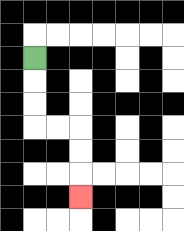{'start': '[1, 2]', 'end': '[3, 8]', 'path_directions': 'D,D,D,R,R,D,D,D', 'path_coordinates': '[[1, 2], [1, 3], [1, 4], [1, 5], [2, 5], [3, 5], [3, 6], [3, 7], [3, 8]]'}